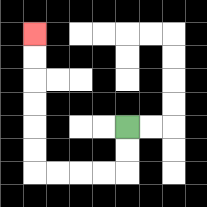{'start': '[5, 5]', 'end': '[1, 1]', 'path_directions': 'D,D,L,L,L,L,U,U,U,U,U,U', 'path_coordinates': '[[5, 5], [5, 6], [5, 7], [4, 7], [3, 7], [2, 7], [1, 7], [1, 6], [1, 5], [1, 4], [1, 3], [1, 2], [1, 1]]'}